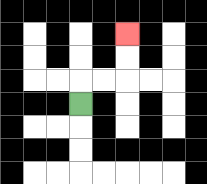{'start': '[3, 4]', 'end': '[5, 1]', 'path_directions': 'U,R,R,U,U', 'path_coordinates': '[[3, 4], [3, 3], [4, 3], [5, 3], [5, 2], [5, 1]]'}